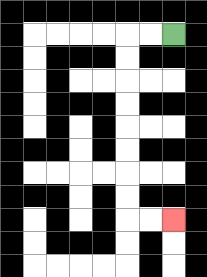{'start': '[7, 1]', 'end': '[7, 9]', 'path_directions': 'L,L,D,D,D,D,D,D,D,D,R,R', 'path_coordinates': '[[7, 1], [6, 1], [5, 1], [5, 2], [5, 3], [5, 4], [5, 5], [5, 6], [5, 7], [5, 8], [5, 9], [6, 9], [7, 9]]'}